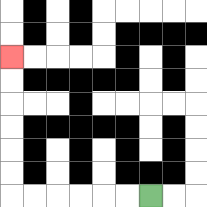{'start': '[6, 8]', 'end': '[0, 2]', 'path_directions': 'L,L,L,L,L,L,U,U,U,U,U,U', 'path_coordinates': '[[6, 8], [5, 8], [4, 8], [3, 8], [2, 8], [1, 8], [0, 8], [0, 7], [0, 6], [0, 5], [0, 4], [0, 3], [0, 2]]'}